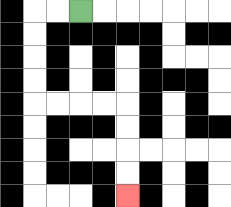{'start': '[3, 0]', 'end': '[5, 8]', 'path_directions': 'L,L,D,D,D,D,R,R,R,R,D,D,D,D', 'path_coordinates': '[[3, 0], [2, 0], [1, 0], [1, 1], [1, 2], [1, 3], [1, 4], [2, 4], [3, 4], [4, 4], [5, 4], [5, 5], [5, 6], [5, 7], [5, 8]]'}